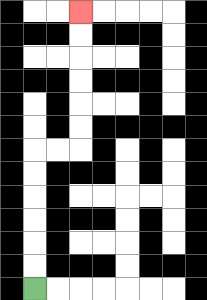{'start': '[1, 12]', 'end': '[3, 0]', 'path_directions': 'U,U,U,U,U,U,R,R,U,U,U,U,U,U', 'path_coordinates': '[[1, 12], [1, 11], [1, 10], [1, 9], [1, 8], [1, 7], [1, 6], [2, 6], [3, 6], [3, 5], [3, 4], [3, 3], [3, 2], [3, 1], [3, 0]]'}